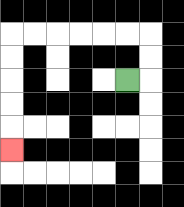{'start': '[5, 3]', 'end': '[0, 6]', 'path_directions': 'R,U,U,L,L,L,L,L,L,D,D,D,D,D', 'path_coordinates': '[[5, 3], [6, 3], [6, 2], [6, 1], [5, 1], [4, 1], [3, 1], [2, 1], [1, 1], [0, 1], [0, 2], [0, 3], [0, 4], [0, 5], [0, 6]]'}